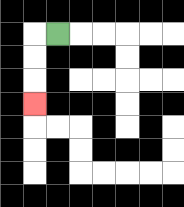{'start': '[2, 1]', 'end': '[1, 4]', 'path_directions': 'L,D,D,D', 'path_coordinates': '[[2, 1], [1, 1], [1, 2], [1, 3], [1, 4]]'}